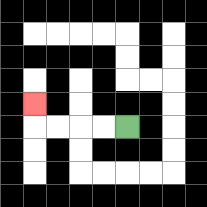{'start': '[5, 5]', 'end': '[1, 4]', 'path_directions': 'L,L,L,L,U', 'path_coordinates': '[[5, 5], [4, 5], [3, 5], [2, 5], [1, 5], [1, 4]]'}